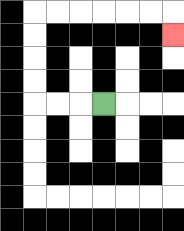{'start': '[4, 4]', 'end': '[7, 1]', 'path_directions': 'L,L,L,U,U,U,U,R,R,R,R,R,R,D', 'path_coordinates': '[[4, 4], [3, 4], [2, 4], [1, 4], [1, 3], [1, 2], [1, 1], [1, 0], [2, 0], [3, 0], [4, 0], [5, 0], [6, 0], [7, 0], [7, 1]]'}